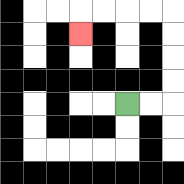{'start': '[5, 4]', 'end': '[3, 1]', 'path_directions': 'R,R,U,U,U,U,L,L,L,L,D', 'path_coordinates': '[[5, 4], [6, 4], [7, 4], [7, 3], [7, 2], [7, 1], [7, 0], [6, 0], [5, 0], [4, 0], [3, 0], [3, 1]]'}